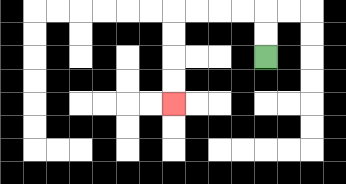{'start': '[11, 2]', 'end': '[7, 4]', 'path_directions': 'U,U,L,L,L,L,D,D,D,D', 'path_coordinates': '[[11, 2], [11, 1], [11, 0], [10, 0], [9, 0], [8, 0], [7, 0], [7, 1], [7, 2], [7, 3], [7, 4]]'}